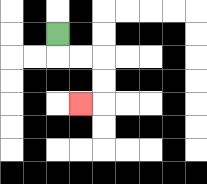{'start': '[2, 1]', 'end': '[3, 4]', 'path_directions': 'D,R,R,D,D,L', 'path_coordinates': '[[2, 1], [2, 2], [3, 2], [4, 2], [4, 3], [4, 4], [3, 4]]'}